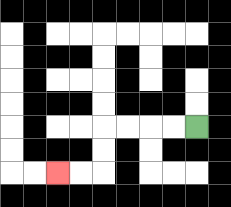{'start': '[8, 5]', 'end': '[2, 7]', 'path_directions': 'L,L,L,L,D,D,L,L', 'path_coordinates': '[[8, 5], [7, 5], [6, 5], [5, 5], [4, 5], [4, 6], [4, 7], [3, 7], [2, 7]]'}